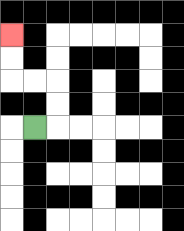{'start': '[1, 5]', 'end': '[0, 1]', 'path_directions': 'R,U,U,L,L,U,U', 'path_coordinates': '[[1, 5], [2, 5], [2, 4], [2, 3], [1, 3], [0, 3], [0, 2], [0, 1]]'}